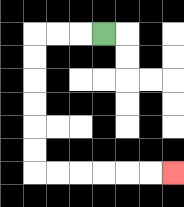{'start': '[4, 1]', 'end': '[7, 7]', 'path_directions': 'L,L,L,D,D,D,D,D,D,R,R,R,R,R,R', 'path_coordinates': '[[4, 1], [3, 1], [2, 1], [1, 1], [1, 2], [1, 3], [1, 4], [1, 5], [1, 6], [1, 7], [2, 7], [3, 7], [4, 7], [5, 7], [6, 7], [7, 7]]'}